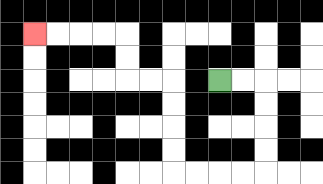{'start': '[9, 3]', 'end': '[1, 1]', 'path_directions': 'R,R,D,D,D,D,L,L,L,L,U,U,U,U,L,L,U,U,L,L,L,L', 'path_coordinates': '[[9, 3], [10, 3], [11, 3], [11, 4], [11, 5], [11, 6], [11, 7], [10, 7], [9, 7], [8, 7], [7, 7], [7, 6], [7, 5], [7, 4], [7, 3], [6, 3], [5, 3], [5, 2], [5, 1], [4, 1], [3, 1], [2, 1], [1, 1]]'}